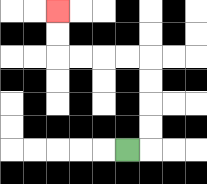{'start': '[5, 6]', 'end': '[2, 0]', 'path_directions': 'R,U,U,U,U,L,L,L,L,U,U', 'path_coordinates': '[[5, 6], [6, 6], [6, 5], [6, 4], [6, 3], [6, 2], [5, 2], [4, 2], [3, 2], [2, 2], [2, 1], [2, 0]]'}